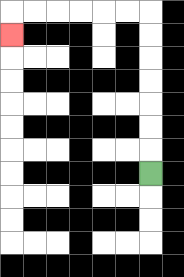{'start': '[6, 7]', 'end': '[0, 1]', 'path_directions': 'U,U,U,U,U,U,U,L,L,L,L,L,L,D', 'path_coordinates': '[[6, 7], [6, 6], [6, 5], [6, 4], [6, 3], [6, 2], [6, 1], [6, 0], [5, 0], [4, 0], [3, 0], [2, 0], [1, 0], [0, 0], [0, 1]]'}